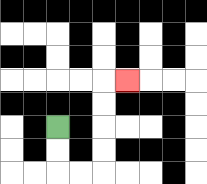{'start': '[2, 5]', 'end': '[5, 3]', 'path_directions': 'D,D,R,R,U,U,U,U,R', 'path_coordinates': '[[2, 5], [2, 6], [2, 7], [3, 7], [4, 7], [4, 6], [4, 5], [4, 4], [4, 3], [5, 3]]'}